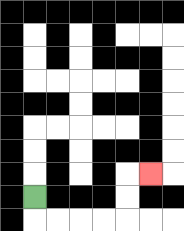{'start': '[1, 8]', 'end': '[6, 7]', 'path_directions': 'D,R,R,R,R,U,U,R', 'path_coordinates': '[[1, 8], [1, 9], [2, 9], [3, 9], [4, 9], [5, 9], [5, 8], [5, 7], [6, 7]]'}